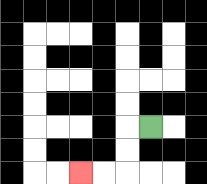{'start': '[6, 5]', 'end': '[3, 7]', 'path_directions': 'L,D,D,L,L', 'path_coordinates': '[[6, 5], [5, 5], [5, 6], [5, 7], [4, 7], [3, 7]]'}